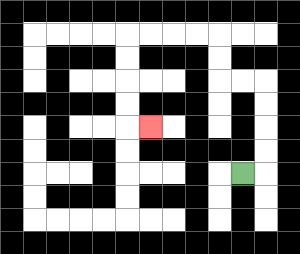{'start': '[10, 7]', 'end': '[6, 5]', 'path_directions': 'R,U,U,U,U,L,L,U,U,L,L,L,L,D,D,D,D,R', 'path_coordinates': '[[10, 7], [11, 7], [11, 6], [11, 5], [11, 4], [11, 3], [10, 3], [9, 3], [9, 2], [9, 1], [8, 1], [7, 1], [6, 1], [5, 1], [5, 2], [5, 3], [5, 4], [5, 5], [6, 5]]'}